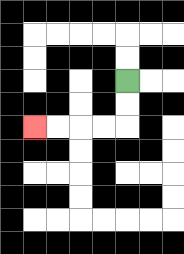{'start': '[5, 3]', 'end': '[1, 5]', 'path_directions': 'D,D,L,L,L,L', 'path_coordinates': '[[5, 3], [5, 4], [5, 5], [4, 5], [3, 5], [2, 5], [1, 5]]'}